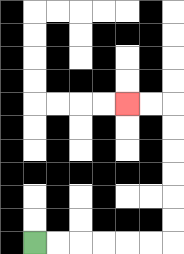{'start': '[1, 10]', 'end': '[5, 4]', 'path_directions': 'R,R,R,R,R,R,U,U,U,U,U,U,L,L', 'path_coordinates': '[[1, 10], [2, 10], [3, 10], [4, 10], [5, 10], [6, 10], [7, 10], [7, 9], [7, 8], [7, 7], [7, 6], [7, 5], [7, 4], [6, 4], [5, 4]]'}